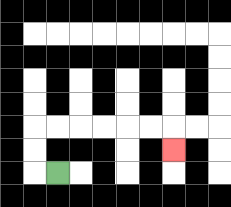{'start': '[2, 7]', 'end': '[7, 6]', 'path_directions': 'L,U,U,R,R,R,R,R,R,D', 'path_coordinates': '[[2, 7], [1, 7], [1, 6], [1, 5], [2, 5], [3, 5], [4, 5], [5, 5], [6, 5], [7, 5], [7, 6]]'}